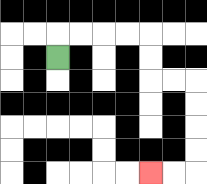{'start': '[2, 2]', 'end': '[6, 7]', 'path_directions': 'U,R,R,R,R,D,D,R,R,D,D,D,D,L,L', 'path_coordinates': '[[2, 2], [2, 1], [3, 1], [4, 1], [5, 1], [6, 1], [6, 2], [6, 3], [7, 3], [8, 3], [8, 4], [8, 5], [8, 6], [8, 7], [7, 7], [6, 7]]'}